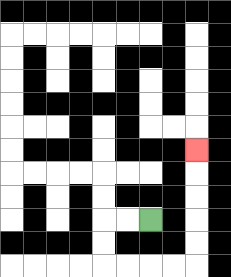{'start': '[6, 9]', 'end': '[8, 6]', 'path_directions': 'L,L,D,D,R,R,R,R,U,U,U,U,U', 'path_coordinates': '[[6, 9], [5, 9], [4, 9], [4, 10], [4, 11], [5, 11], [6, 11], [7, 11], [8, 11], [8, 10], [8, 9], [8, 8], [8, 7], [8, 6]]'}